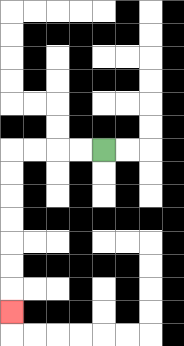{'start': '[4, 6]', 'end': '[0, 13]', 'path_directions': 'L,L,L,L,D,D,D,D,D,D,D', 'path_coordinates': '[[4, 6], [3, 6], [2, 6], [1, 6], [0, 6], [0, 7], [0, 8], [0, 9], [0, 10], [0, 11], [0, 12], [0, 13]]'}